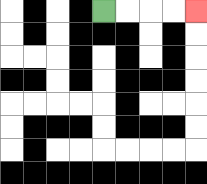{'start': '[4, 0]', 'end': '[8, 0]', 'path_directions': 'R,R,R,R', 'path_coordinates': '[[4, 0], [5, 0], [6, 0], [7, 0], [8, 0]]'}